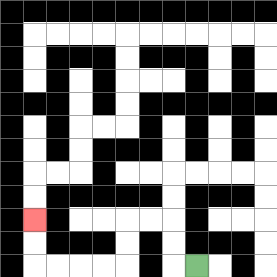{'start': '[8, 11]', 'end': '[1, 9]', 'path_directions': 'L,U,U,L,L,D,D,L,L,L,L,U,U', 'path_coordinates': '[[8, 11], [7, 11], [7, 10], [7, 9], [6, 9], [5, 9], [5, 10], [5, 11], [4, 11], [3, 11], [2, 11], [1, 11], [1, 10], [1, 9]]'}